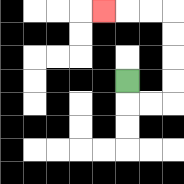{'start': '[5, 3]', 'end': '[4, 0]', 'path_directions': 'D,R,R,U,U,U,U,L,L,L', 'path_coordinates': '[[5, 3], [5, 4], [6, 4], [7, 4], [7, 3], [7, 2], [7, 1], [7, 0], [6, 0], [5, 0], [4, 0]]'}